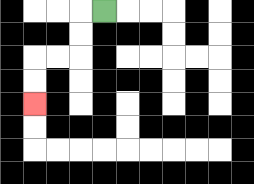{'start': '[4, 0]', 'end': '[1, 4]', 'path_directions': 'L,D,D,L,L,D,D', 'path_coordinates': '[[4, 0], [3, 0], [3, 1], [3, 2], [2, 2], [1, 2], [1, 3], [1, 4]]'}